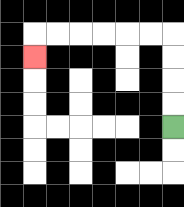{'start': '[7, 5]', 'end': '[1, 2]', 'path_directions': 'U,U,U,U,L,L,L,L,L,L,D', 'path_coordinates': '[[7, 5], [7, 4], [7, 3], [7, 2], [7, 1], [6, 1], [5, 1], [4, 1], [3, 1], [2, 1], [1, 1], [1, 2]]'}